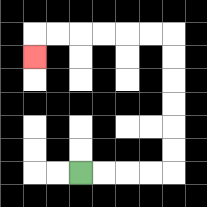{'start': '[3, 7]', 'end': '[1, 2]', 'path_directions': 'R,R,R,R,U,U,U,U,U,U,L,L,L,L,L,L,D', 'path_coordinates': '[[3, 7], [4, 7], [5, 7], [6, 7], [7, 7], [7, 6], [7, 5], [7, 4], [7, 3], [7, 2], [7, 1], [6, 1], [5, 1], [4, 1], [3, 1], [2, 1], [1, 1], [1, 2]]'}